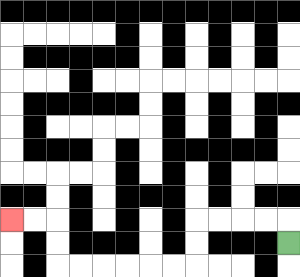{'start': '[12, 10]', 'end': '[0, 9]', 'path_directions': 'U,L,L,L,L,D,D,L,L,L,L,L,L,U,U,L,L', 'path_coordinates': '[[12, 10], [12, 9], [11, 9], [10, 9], [9, 9], [8, 9], [8, 10], [8, 11], [7, 11], [6, 11], [5, 11], [4, 11], [3, 11], [2, 11], [2, 10], [2, 9], [1, 9], [0, 9]]'}